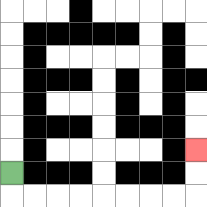{'start': '[0, 7]', 'end': '[8, 6]', 'path_directions': 'D,R,R,R,R,R,R,R,R,U,U', 'path_coordinates': '[[0, 7], [0, 8], [1, 8], [2, 8], [3, 8], [4, 8], [5, 8], [6, 8], [7, 8], [8, 8], [8, 7], [8, 6]]'}